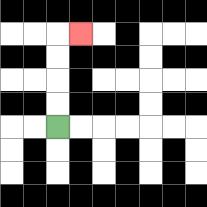{'start': '[2, 5]', 'end': '[3, 1]', 'path_directions': 'U,U,U,U,R', 'path_coordinates': '[[2, 5], [2, 4], [2, 3], [2, 2], [2, 1], [3, 1]]'}